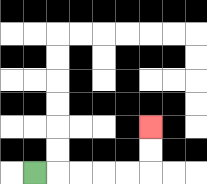{'start': '[1, 7]', 'end': '[6, 5]', 'path_directions': 'R,R,R,R,R,U,U', 'path_coordinates': '[[1, 7], [2, 7], [3, 7], [4, 7], [5, 7], [6, 7], [6, 6], [6, 5]]'}